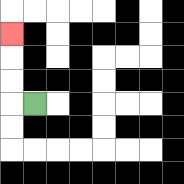{'start': '[1, 4]', 'end': '[0, 1]', 'path_directions': 'L,U,U,U', 'path_coordinates': '[[1, 4], [0, 4], [0, 3], [0, 2], [0, 1]]'}